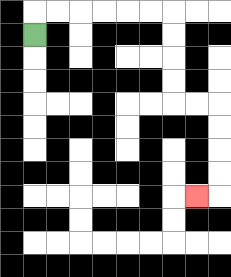{'start': '[1, 1]', 'end': '[8, 8]', 'path_directions': 'U,R,R,R,R,R,R,D,D,D,D,R,R,D,D,D,D,L', 'path_coordinates': '[[1, 1], [1, 0], [2, 0], [3, 0], [4, 0], [5, 0], [6, 0], [7, 0], [7, 1], [7, 2], [7, 3], [7, 4], [8, 4], [9, 4], [9, 5], [9, 6], [9, 7], [9, 8], [8, 8]]'}